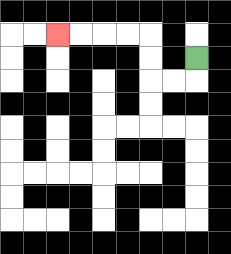{'start': '[8, 2]', 'end': '[2, 1]', 'path_directions': 'D,L,L,U,U,L,L,L,L', 'path_coordinates': '[[8, 2], [8, 3], [7, 3], [6, 3], [6, 2], [6, 1], [5, 1], [4, 1], [3, 1], [2, 1]]'}